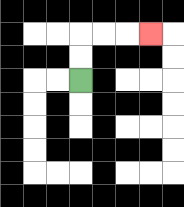{'start': '[3, 3]', 'end': '[6, 1]', 'path_directions': 'U,U,R,R,R', 'path_coordinates': '[[3, 3], [3, 2], [3, 1], [4, 1], [5, 1], [6, 1]]'}